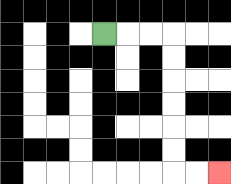{'start': '[4, 1]', 'end': '[9, 7]', 'path_directions': 'R,R,R,D,D,D,D,D,D,R,R', 'path_coordinates': '[[4, 1], [5, 1], [6, 1], [7, 1], [7, 2], [7, 3], [7, 4], [7, 5], [7, 6], [7, 7], [8, 7], [9, 7]]'}